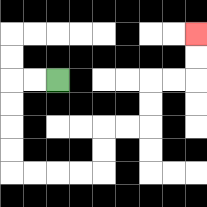{'start': '[2, 3]', 'end': '[8, 1]', 'path_directions': 'L,L,D,D,D,D,R,R,R,R,U,U,R,R,U,U,R,R,U,U', 'path_coordinates': '[[2, 3], [1, 3], [0, 3], [0, 4], [0, 5], [0, 6], [0, 7], [1, 7], [2, 7], [3, 7], [4, 7], [4, 6], [4, 5], [5, 5], [6, 5], [6, 4], [6, 3], [7, 3], [8, 3], [8, 2], [8, 1]]'}